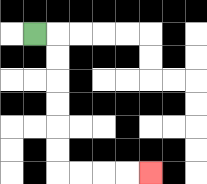{'start': '[1, 1]', 'end': '[6, 7]', 'path_directions': 'R,D,D,D,D,D,D,R,R,R,R', 'path_coordinates': '[[1, 1], [2, 1], [2, 2], [2, 3], [2, 4], [2, 5], [2, 6], [2, 7], [3, 7], [4, 7], [5, 7], [6, 7]]'}